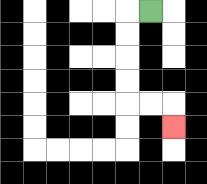{'start': '[6, 0]', 'end': '[7, 5]', 'path_directions': 'L,D,D,D,D,R,R,D', 'path_coordinates': '[[6, 0], [5, 0], [5, 1], [5, 2], [5, 3], [5, 4], [6, 4], [7, 4], [7, 5]]'}